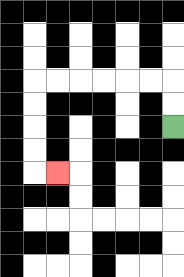{'start': '[7, 5]', 'end': '[2, 7]', 'path_directions': 'U,U,L,L,L,L,L,L,D,D,D,D,R', 'path_coordinates': '[[7, 5], [7, 4], [7, 3], [6, 3], [5, 3], [4, 3], [3, 3], [2, 3], [1, 3], [1, 4], [1, 5], [1, 6], [1, 7], [2, 7]]'}